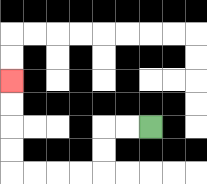{'start': '[6, 5]', 'end': '[0, 3]', 'path_directions': 'L,L,D,D,L,L,L,L,U,U,U,U', 'path_coordinates': '[[6, 5], [5, 5], [4, 5], [4, 6], [4, 7], [3, 7], [2, 7], [1, 7], [0, 7], [0, 6], [0, 5], [0, 4], [0, 3]]'}